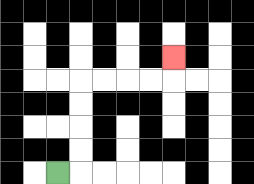{'start': '[2, 7]', 'end': '[7, 2]', 'path_directions': 'R,U,U,U,U,R,R,R,R,U', 'path_coordinates': '[[2, 7], [3, 7], [3, 6], [3, 5], [3, 4], [3, 3], [4, 3], [5, 3], [6, 3], [7, 3], [7, 2]]'}